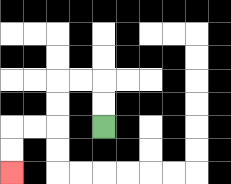{'start': '[4, 5]', 'end': '[0, 7]', 'path_directions': 'U,U,L,L,D,D,L,L,D,D', 'path_coordinates': '[[4, 5], [4, 4], [4, 3], [3, 3], [2, 3], [2, 4], [2, 5], [1, 5], [0, 5], [0, 6], [0, 7]]'}